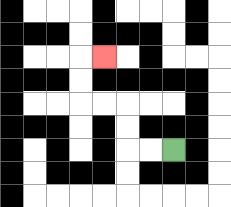{'start': '[7, 6]', 'end': '[4, 2]', 'path_directions': 'L,L,U,U,L,L,U,U,R', 'path_coordinates': '[[7, 6], [6, 6], [5, 6], [5, 5], [5, 4], [4, 4], [3, 4], [3, 3], [3, 2], [4, 2]]'}